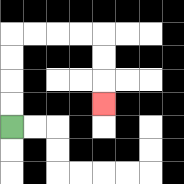{'start': '[0, 5]', 'end': '[4, 4]', 'path_directions': 'U,U,U,U,R,R,R,R,D,D,D', 'path_coordinates': '[[0, 5], [0, 4], [0, 3], [0, 2], [0, 1], [1, 1], [2, 1], [3, 1], [4, 1], [4, 2], [4, 3], [4, 4]]'}